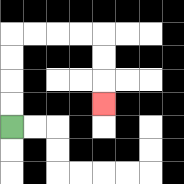{'start': '[0, 5]', 'end': '[4, 4]', 'path_directions': 'U,U,U,U,R,R,R,R,D,D,D', 'path_coordinates': '[[0, 5], [0, 4], [0, 3], [0, 2], [0, 1], [1, 1], [2, 1], [3, 1], [4, 1], [4, 2], [4, 3], [4, 4]]'}